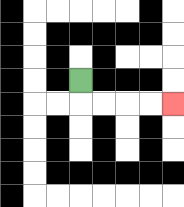{'start': '[3, 3]', 'end': '[7, 4]', 'path_directions': 'D,R,R,R,R', 'path_coordinates': '[[3, 3], [3, 4], [4, 4], [5, 4], [6, 4], [7, 4]]'}